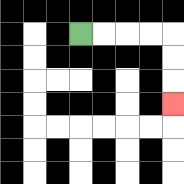{'start': '[3, 1]', 'end': '[7, 4]', 'path_directions': 'R,R,R,R,D,D,D', 'path_coordinates': '[[3, 1], [4, 1], [5, 1], [6, 1], [7, 1], [7, 2], [7, 3], [7, 4]]'}